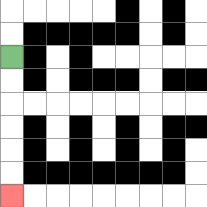{'start': '[0, 2]', 'end': '[0, 8]', 'path_directions': 'D,D,D,D,D,D', 'path_coordinates': '[[0, 2], [0, 3], [0, 4], [0, 5], [0, 6], [0, 7], [0, 8]]'}